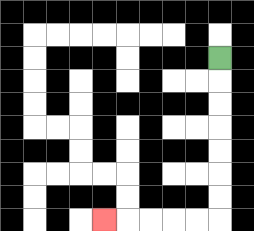{'start': '[9, 2]', 'end': '[4, 9]', 'path_directions': 'D,D,D,D,D,D,D,L,L,L,L,L', 'path_coordinates': '[[9, 2], [9, 3], [9, 4], [9, 5], [9, 6], [9, 7], [9, 8], [9, 9], [8, 9], [7, 9], [6, 9], [5, 9], [4, 9]]'}